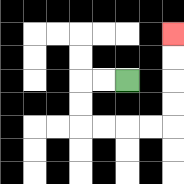{'start': '[5, 3]', 'end': '[7, 1]', 'path_directions': 'L,L,D,D,R,R,R,R,U,U,U,U', 'path_coordinates': '[[5, 3], [4, 3], [3, 3], [3, 4], [3, 5], [4, 5], [5, 5], [6, 5], [7, 5], [7, 4], [7, 3], [7, 2], [7, 1]]'}